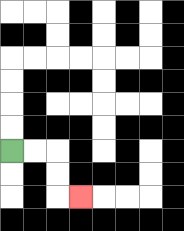{'start': '[0, 6]', 'end': '[3, 8]', 'path_directions': 'R,R,D,D,R', 'path_coordinates': '[[0, 6], [1, 6], [2, 6], [2, 7], [2, 8], [3, 8]]'}